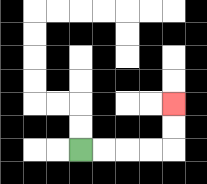{'start': '[3, 6]', 'end': '[7, 4]', 'path_directions': 'R,R,R,R,U,U', 'path_coordinates': '[[3, 6], [4, 6], [5, 6], [6, 6], [7, 6], [7, 5], [7, 4]]'}